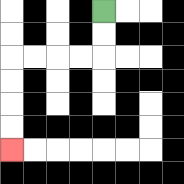{'start': '[4, 0]', 'end': '[0, 6]', 'path_directions': 'D,D,L,L,L,L,D,D,D,D', 'path_coordinates': '[[4, 0], [4, 1], [4, 2], [3, 2], [2, 2], [1, 2], [0, 2], [0, 3], [0, 4], [0, 5], [0, 6]]'}